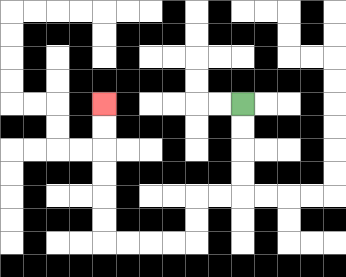{'start': '[10, 4]', 'end': '[4, 4]', 'path_directions': 'D,D,D,D,L,L,D,D,L,L,L,L,U,U,U,U,U,U', 'path_coordinates': '[[10, 4], [10, 5], [10, 6], [10, 7], [10, 8], [9, 8], [8, 8], [8, 9], [8, 10], [7, 10], [6, 10], [5, 10], [4, 10], [4, 9], [4, 8], [4, 7], [4, 6], [4, 5], [4, 4]]'}